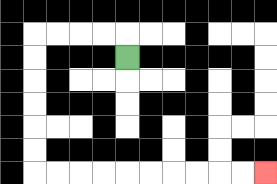{'start': '[5, 2]', 'end': '[11, 7]', 'path_directions': 'U,L,L,L,L,D,D,D,D,D,D,R,R,R,R,R,R,R,R,R,R', 'path_coordinates': '[[5, 2], [5, 1], [4, 1], [3, 1], [2, 1], [1, 1], [1, 2], [1, 3], [1, 4], [1, 5], [1, 6], [1, 7], [2, 7], [3, 7], [4, 7], [5, 7], [6, 7], [7, 7], [8, 7], [9, 7], [10, 7], [11, 7]]'}